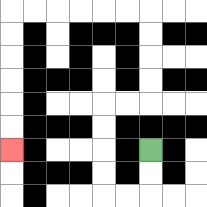{'start': '[6, 6]', 'end': '[0, 6]', 'path_directions': 'D,D,L,L,U,U,U,U,R,R,U,U,U,U,L,L,L,L,L,L,D,D,D,D,D,D', 'path_coordinates': '[[6, 6], [6, 7], [6, 8], [5, 8], [4, 8], [4, 7], [4, 6], [4, 5], [4, 4], [5, 4], [6, 4], [6, 3], [6, 2], [6, 1], [6, 0], [5, 0], [4, 0], [3, 0], [2, 0], [1, 0], [0, 0], [0, 1], [0, 2], [0, 3], [0, 4], [0, 5], [0, 6]]'}